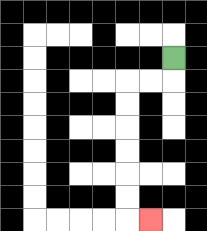{'start': '[7, 2]', 'end': '[6, 9]', 'path_directions': 'D,L,L,D,D,D,D,D,D,R', 'path_coordinates': '[[7, 2], [7, 3], [6, 3], [5, 3], [5, 4], [5, 5], [5, 6], [5, 7], [5, 8], [5, 9], [6, 9]]'}